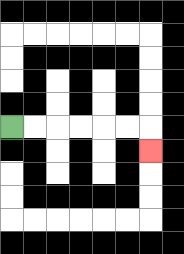{'start': '[0, 5]', 'end': '[6, 6]', 'path_directions': 'R,R,R,R,R,R,D', 'path_coordinates': '[[0, 5], [1, 5], [2, 5], [3, 5], [4, 5], [5, 5], [6, 5], [6, 6]]'}